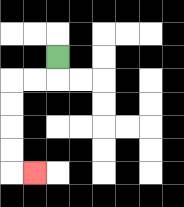{'start': '[2, 2]', 'end': '[1, 7]', 'path_directions': 'D,L,L,D,D,D,D,R', 'path_coordinates': '[[2, 2], [2, 3], [1, 3], [0, 3], [0, 4], [0, 5], [0, 6], [0, 7], [1, 7]]'}